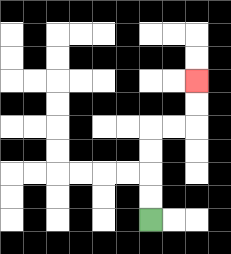{'start': '[6, 9]', 'end': '[8, 3]', 'path_directions': 'U,U,U,U,R,R,U,U', 'path_coordinates': '[[6, 9], [6, 8], [6, 7], [6, 6], [6, 5], [7, 5], [8, 5], [8, 4], [8, 3]]'}